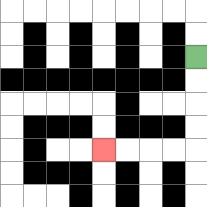{'start': '[8, 2]', 'end': '[4, 6]', 'path_directions': 'D,D,D,D,L,L,L,L', 'path_coordinates': '[[8, 2], [8, 3], [8, 4], [8, 5], [8, 6], [7, 6], [6, 6], [5, 6], [4, 6]]'}